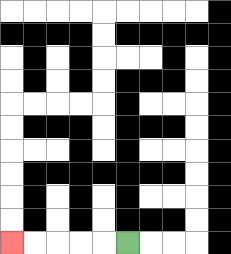{'start': '[5, 10]', 'end': '[0, 10]', 'path_directions': 'L,L,L,L,L', 'path_coordinates': '[[5, 10], [4, 10], [3, 10], [2, 10], [1, 10], [0, 10]]'}